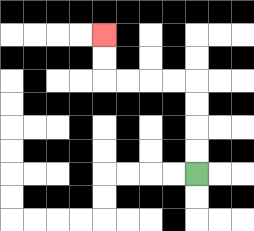{'start': '[8, 7]', 'end': '[4, 1]', 'path_directions': 'U,U,U,U,L,L,L,L,U,U', 'path_coordinates': '[[8, 7], [8, 6], [8, 5], [8, 4], [8, 3], [7, 3], [6, 3], [5, 3], [4, 3], [4, 2], [4, 1]]'}